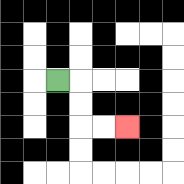{'start': '[2, 3]', 'end': '[5, 5]', 'path_directions': 'R,D,D,R,R', 'path_coordinates': '[[2, 3], [3, 3], [3, 4], [3, 5], [4, 5], [5, 5]]'}